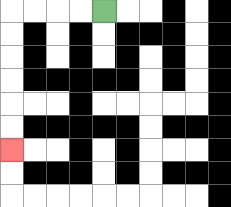{'start': '[4, 0]', 'end': '[0, 6]', 'path_directions': 'L,L,L,L,D,D,D,D,D,D', 'path_coordinates': '[[4, 0], [3, 0], [2, 0], [1, 0], [0, 0], [0, 1], [0, 2], [0, 3], [0, 4], [0, 5], [0, 6]]'}